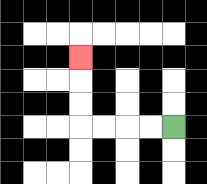{'start': '[7, 5]', 'end': '[3, 2]', 'path_directions': 'L,L,L,L,U,U,U', 'path_coordinates': '[[7, 5], [6, 5], [5, 5], [4, 5], [3, 5], [3, 4], [3, 3], [3, 2]]'}